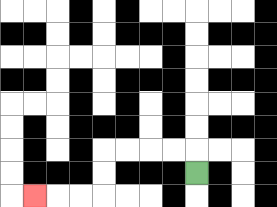{'start': '[8, 7]', 'end': '[1, 8]', 'path_directions': 'U,L,L,L,L,D,D,L,L,L', 'path_coordinates': '[[8, 7], [8, 6], [7, 6], [6, 6], [5, 6], [4, 6], [4, 7], [4, 8], [3, 8], [2, 8], [1, 8]]'}